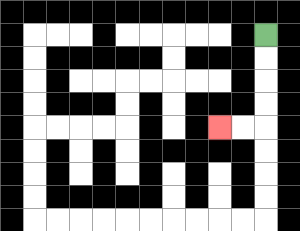{'start': '[11, 1]', 'end': '[9, 5]', 'path_directions': 'D,D,D,D,L,L', 'path_coordinates': '[[11, 1], [11, 2], [11, 3], [11, 4], [11, 5], [10, 5], [9, 5]]'}